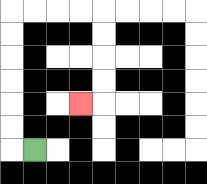{'start': '[1, 6]', 'end': '[3, 4]', 'path_directions': 'L,U,U,U,U,U,U,R,R,R,R,D,D,D,D,L', 'path_coordinates': '[[1, 6], [0, 6], [0, 5], [0, 4], [0, 3], [0, 2], [0, 1], [0, 0], [1, 0], [2, 0], [3, 0], [4, 0], [4, 1], [4, 2], [4, 3], [4, 4], [3, 4]]'}